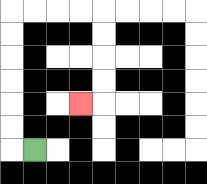{'start': '[1, 6]', 'end': '[3, 4]', 'path_directions': 'L,U,U,U,U,U,U,R,R,R,R,D,D,D,D,L', 'path_coordinates': '[[1, 6], [0, 6], [0, 5], [0, 4], [0, 3], [0, 2], [0, 1], [0, 0], [1, 0], [2, 0], [3, 0], [4, 0], [4, 1], [4, 2], [4, 3], [4, 4], [3, 4]]'}